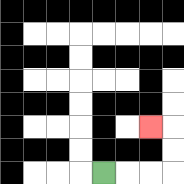{'start': '[4, 7]', 'end': '[6, 5]', 'path_directions': 'R,R,R,U,U,L', 'path_coordinates': '[[4, 7], [5, 7], [6, 7], [7, 7], [7, 6], [7, 5], [6, 5]]'}